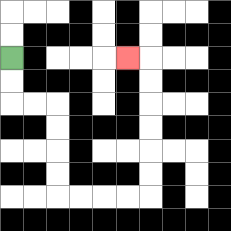{'start': '[0, 2]', 'end': '[5, 2]', 'path_directions': 'D,D,R,R,D,D,D,D,R,R,R,R,U,U,U,U,U,U,L', 'path_coordinates': '[[0, 2], [0, 3], [0, 4], [1, 4], [2, 4], [2, 5], [2, 6], [2, 7], [2, 8], [3, 8], [4, 8], [5, 8], [6, 8], [6, 7], [6, 6], [6, 5], [6, 4], [6, 3], [6, 2], [5, 2]]'}